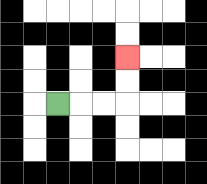{'start': '[2, 4]', 'end': '[5, 2]', 'path_directions': 'R,R,R,U,U', 'path_coordinates': '[[2, 4], [3, 4], [4, 4], [5, 4], [5, 3], [5, 2]]'}